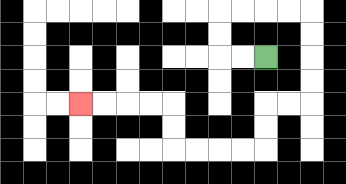{'start': '[11, 2]', 'end': '[3, 4]', 'path_directions': 'L,L,U,U,R,R,R,R,D,D,D,D,L,L,D,D,L,L,L,L,U,U,L,L,L,L', 'path_coordinates': '[[11, 2], [10, 2], [9, 2], [9, 1], [9, 0], [10, 0], [11, 0], [12, 0], [13, 0], [13, 1], [13, 2], [13, 3], [13, 4], [12, 4], [11, 4], [11, 5], [11, 6], [10, 6], [9, 6], [8, 6], [7, 6], [7, 5], [7, 4], [6, 4], [5, 4], [4, 4], [3, 4]]'}